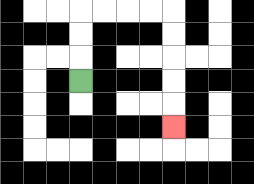{'start': '[3, 3]', 'end': '[7, 5]', 'path_directions': 'U,U,U,R,R,R,R,D,D,D,D,D', 'path_coordinates': '[[3, 3], [3, 2], [3, 1], [3, 0], [4, 0], [5, 0], [6, 0], [7, 0], [7, 1], [7, 2], [7, 3], [7, 4], [7, 5]]'}